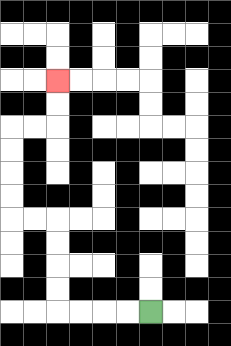{'start': '[6, 13]', 'end': '[2, 3]', 'path_directions': 'L,L,L,L,U,U,U,U,L,L,U,U,U,U,R,R,U,U', 'path_coordinates': '[[6, 13], [5, 13], [4, 13], [3, 13], [2, 13], [2, 12], [2, 11], [2, 10], [2, 9], [1, 9], [0, 9], [0, 8], [0, 7], [0, 6], [0, 5], [1, 5], [2, 5], [2, 4], [2, 3]]'}